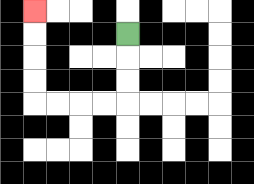{'start': '[5, 1]', 'end': '[1, 0]', 'path_directions': 'D,D,D,L,L,L,L,U,U,U,U', 'path_coordinates': '[[5, 1], [5, 2], [5, 3], [5, 4], [4, 4], [3, 4], [2, 4], [1, 4], [1, 3], [1, 2], [1, 1], [1, 0]]'}